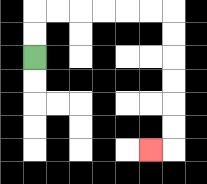{'start': '[1, 2]', 'end': '[6, 6]', 'path_directions': 'U,U,R,R,R,R,R,R,D,D,D,D,D,D,L', 'path_coordinates': '[[1, 2], [1, 1], [1, 0], [2, 0], [3, 0], [4, 0], [5, 0], [6, 0], [7, 0], [7, 1], [7, 2], [7, 3], [7, 4], [7, 5], [7, 6], [6, 6]]'}